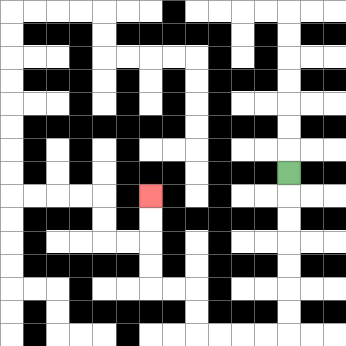{'start': '[12, 7]', 'end': '[6, 8]', 'path_directions': 'D,D,D,D,D,D,D,L,L,L,L,U,U,L,L,U,U,U,U', 'path_coordinates': '[[12, 7], [12, 8], [12, 9], [12, 10], [12, 11], [12, 12], [12, 13], [12, 14], [11, 14], [10, 14], [9, 14], [8, 14], [8, 13], [8, 12], [7, 12], [6, 12], [6, 11], [6, 10], [6, 9], [6, 8]]'}